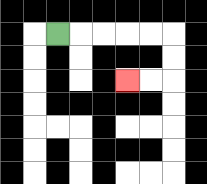{'start': '[2, 1]', 'end': '[5, 3]', 'path_directions': 'R,R,R,R,R,D,D,L,L', 'path_coordinates': '[[2, 1], [3, 1], [4, 1], [5, 1], [6, 1], [7, 1], [7, 2], [7, 3], [6, 3], [5, 3]]'}